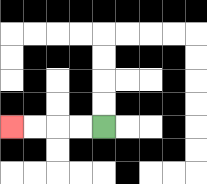{'start': '[4, 5]', 'end': '[0, 5]', 'path_directions': 'L,L,L,L', 'path_coordinates': '[[4, 5], [3, 5], [2, 5], [1, 5], [0, 5]]'}